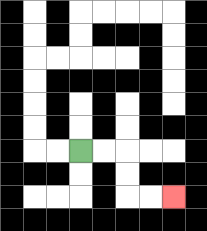{'start': '[3, 6]', 'end': '[7, 8]', 'path_directions': 'R,R,D,D,R,R', 'path_coordinates': '[[3, 6], [4, 6], [5, 6], [5, 7], [5, 8], [6, 8], [7, 8]]'}